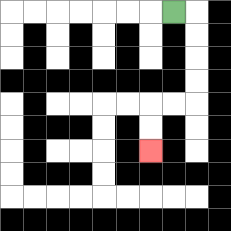{'start': '[7, 0]', 'end': '[6, 6]', 'path_directions': 'R,D,D,D,D,L,L,D,D', 'path_coordinates': '[[7, 0], [8, 0], [8, 1], [8, 2], [8, 3], [8, 4], [7, 4], [6, 4], [6, 5], [6, 6]]'}